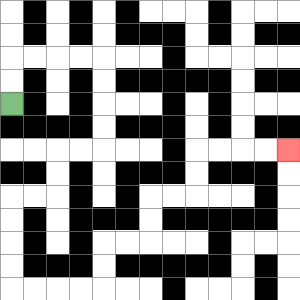{'start': '[0, 4]', 'end': '[12, 6]', 'path_directions': 'U,U,R,R,R,R,D,D,D,D,L,L,D,D,L,L,D,D,D,D,R,R,R,R,U,U,R,R,U,U,R,R,U,U,R,R,R,R', 'path_coordinates': '[[0, 4], [0, 3], [0, 2], [1, 2], [2, 2], [3, 2], [4, 2], [4, 3], [4, 4], [4, 5], [4, 6], [3, 6], [2, 6], [2, 7], [2, 8], [1, 8], [0, 8], [0, 9], [0, 10], [0, 11], [0, 12], [1, 12], [2, 12], [3, 12], [4, 12], [4, 11], [4, 10], [5, 10], [6, 10], [6, 9], [6, 8], [7, 8], [8, 8], [8, 7], [8, 6], [9, 6], [10, 6], [11, 6], [12, 6]]'}